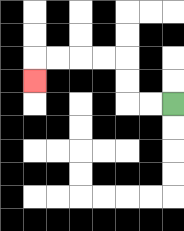{'start': '[7, 4]', 'end': '[1, 3]', 'path_directions': 'L,L,U,U,L,L,L,L,D', 'path_coordinates': '[[7, 4], [6, 4], [5, 4], [5, 3], [5, 2], [4, 2], [3, 2], [2, 2], [1, 2], [1, 3]]'}